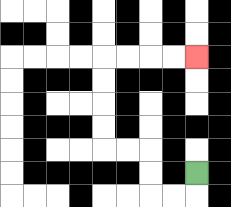{'start': '[8, 7]', 'end': '[8, 2]', 'path_directions': 'D,L,L,U,U,L,L,U,U,U,U,R,R,R,R', 'path_coordinates': '[[8, 7], [8, 8], [7, 8], [6, 8], [6, 7], [6, 6], [5, 6], [4, 6], [4, 5], [4, 4], [4, 3], [4, 2], [5, 2], [6, 2], [7, 2], [8, 2]]'}